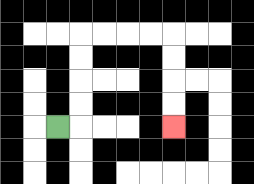{'start': '[2, 5]', 'end': '[7, 5]', 'path_directions': 'R,U,U,U,U,R,R,R,R,D,D,D,D', 'path_coordinates': '[[2, 5], [3, 5], [3, 4], [3, 3], [3, 2], [3, 1], [4, 1], [5, 1], [6, 1], [7, 1], [7, 2], [7, 3], [7, 4], [7, 5]]'}